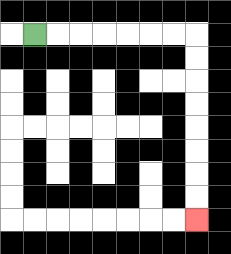{'start': '[1, 1]', 'end': '[8, 9]', 'path_directions': 'R,R,R,R,R,R,R,D,D,D,D,D,D,D,D', 'path_coordinates': '[[1, 1], [2, 1], [3, 1], [4, 1], [5, 1], [6, 1], [7, 1], [8, 1], [8, 2], [8, 3], [8, 4], [8, 5], [8, 6], [8, 7], [8, 8], [8, 9]]'}